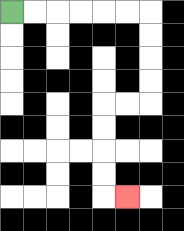{'start': '[0, 0]', 'end': '[5, 8]', 'path_directions': 'R,R,R,R,R,R,D,D,D,D,L,L,D,D,D,D,R', 'path_coordinates': '[[0, 0], [1, 0], [2, 0], [3, 0], [4, 0], [5, 0], [6, 0], [6, 1], [6, 2], [6, 3], [6, 4], [5, 4], [4, 4], [4, 5], [4, 6], [4, 7], [4, 8], [5, 8]]'}